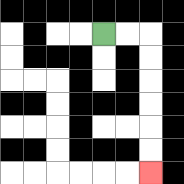{'start': '[4, 1]', 'end': '[6, 7]', 'path_directions': 'R,R,D,D,D,D,D,D', 'path_coordinates': '[[4, 1], [5, 1], [6, 1], [6, 2], [6, 3], [6, 4], [6, 5], [6, 6], [6, 7]]'}